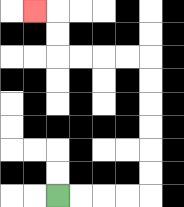{'start': '[2, 8]', 'end': '[1, 0]', 'path_directions': 'R,R,R,R,U,U,U,U,U,U,L,L,L,L,U,U,L', 'path_coordinates': '[[2, 8], [3, 8], [4, 8], [5, 8], [6, 8], [6, 7], [6, 6], [6, 5], [6, 4], [6, 3], [6, 2], [5, 2], [4, 2], [3, 2], [2, 2], [2, 1], [2, 0], [1, 0]]'}